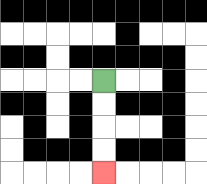{'start': '[4, 3]', 'end': '[4, 7]', 'path_directions': 'D,D,D,D', 'path_coordinates': '[[4, 3], [4, 4], [4, 5], [4, 6], [4, 7]]'}